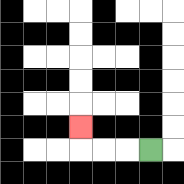{'start': '[6, 6]', 'end': '[3, 5]', 'path_directions': 'L,L,L,U', 'path_coordinates': '[[6, 6], [5, 6], [4, 6], [3, 6], [3, 5]]'}